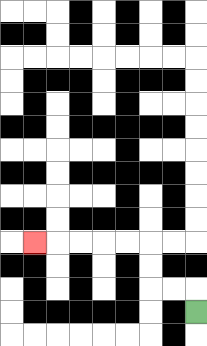{'start': '[8, 13]', 'end': '[1, 10]', 'path_directions': 'U,L,L,U,U,L,L,L,L,L', 'path_coordinates': '[[8, 13], [8, 12], [7, 12], [6, 12], [6, 11], [6, 10], [5, 10], [4, 10], [3, 10], [2, 10], [1, 10]]'}